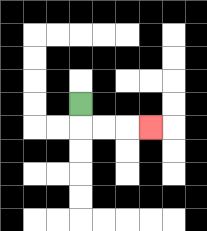{'start': '[3, 4]', 'end': '[6, 5]', 'path_directions': 'D,R,R,R', 'path_coordinates': '[[3, 4], [3, 5], [4, 5], [5, 5], [6, 5]]'}